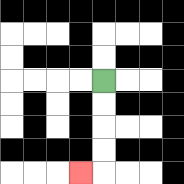{'start': '[4, 3]', 'end': '[3, 7]', 'path_directions': 'D,D,D,D,L', 'path_coordinates': '[[4, 3], [4, 4], [4, 5], [4, 6], [4, 7], [3, 7]]'}